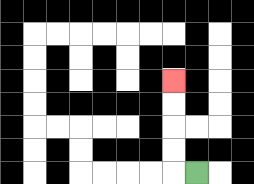{'start': '[8, 7]', 'end': '[7, 3]', 'path_directions': 'L,U,U,U,U', 'path_coordinates': '[[8, 7], [7, 7], [7, 6], [7, 5], [7, 4], [7, 3]]'}